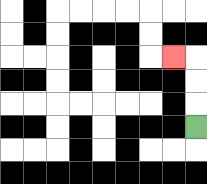{'start': '[8, 5]', 'end': '[7, 2]', 'path_directions': 'U,U,U,L', 'path_coordinates': '[[8, 5], [8, 4], [8, 3], [8, 2], [7, 2]]'}